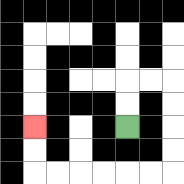{'start': '[5, 5]', 'end': '[1, 5]', 'path_directions': 'U,U,R,R,D,D,D,D,L,L,L,L,L,L,U,U', 'path_coordinates': '[[5, 5], [5, 4], [5, 3], [6, 3], [7, 3], [7, 4], [7, 5], [7, 6], [7, 7], [6, 7], [5, 7], [4, 7], [3, 7], [2, 7], [1, 7], [1, 6], [1, 5]]'}